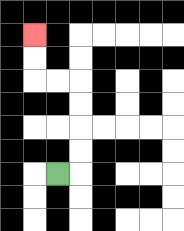{'start': '[2, 7]', 'end': '[1, 1]', 'path_directions': 'R,U,U,U,U,L,L,U,U', 'path_coordinates': '[[2, 7], [3, 7], [3, 6], [3, 5], [3, 4], [3, 3], [2, 3], [1, 3], [1, 2], [1, 1]]'}